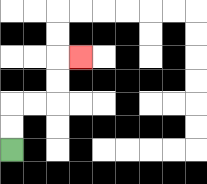{'start': '[0, 6]', 'end': '[3, 2]', 'path_directions': 'U,U,R,R,U,U,R', 'path_coordinates': '[[0, 6], [0, 5], [0, 4], [1, 4], [2, 4], [2, 3], [2, 2], [3, 2]]'}